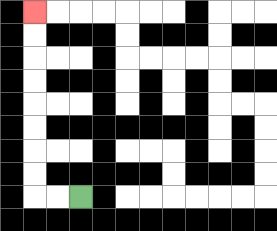{'start': '[3, 8]', 'end': '[1, 0]', 'path_directions': 'L,L,U,U,U,U,U,U,U,U', 'path_coordinates': '[[3, 8], [2, 8], [1, 8], [1, 7], [1, 6], [1, 5], [1, 4], [1, 3], [1, 2], [1, 1], [1, 0]]'}